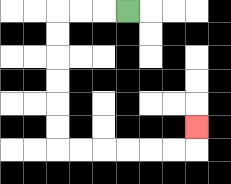{'start': '[5, 0]', 'end': '[8, 5]', 'path_directions': 'L,L,L,D,D,D,D,D,D,R,R,R,R,R,R,U', 'path_coordinates': '[[5, 0], [4, 0], [3, 0], [2, 0], [2, 1], [2, 2], [2, 3], [2, 4], [2, 5], [2, 6], [3, 6], [4, 6], [5, 6], [6, 6], [7, 6], [8, 6], [8, 5]]'}